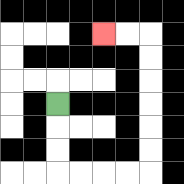{'start': '[2, 4]', 'end': '[4, 1]', 'path_directions': 'D,D,D,R,R,R,R,U,U,U,U,U,U,L,L', 'path_coordinates': '[[2, 4], [2, 5], [2, 6], [2, 7], [3, 7], [4, 7], [5, 7], [6, 7], [6, 6], [6, 5], [6, 4], [6, 3], [6, 2], [6, 1], [5, 1], [4, 1]]'}